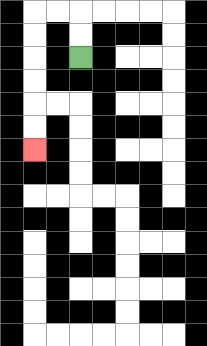{'start': '[3, 2]', 'end': '[1, 6]', 'path_directions': 'U,U,L,L,D,D,D,D,D,D', 'path_coordinates': '[[3, 2], [3, 1], [3, 0], [2, 0], [1, 0], [1, 1], [1, 2], [1, 3], [1, 4], [1, 5], [1, 6]]'}